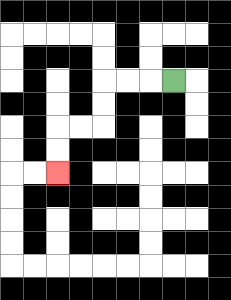{'start': '[7, 3]', 'end': '[2, 7]', 'path_directions': 'L,L,L,D,D,L,L,D,D', 'path_coordinates': '[[7, 3], [6, 3], [5, 3], [4, 3], [4, 4], [4, 5], [3, 5], [2, 5], [2, 6], [2, 7]]'}